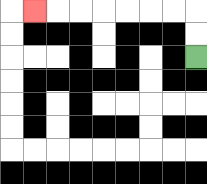{'start': '[8, 2]', 'end': '[1, 0]', 'path_directions': 'U,U,L,L,L,L,L,L,L', 'path_coordinates': '[[8, 2], [8, 1], [8, 0], [7, 0], [6, 0], [5, 0], [4, 0], [3, 0], [2, 0], [1, 0]]'}